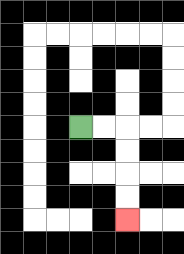{'start': '[3, 5]', 'end': '[5, 9]', 'path_directions': 'R,R,D,D,D,D', 'path_coordinates': '[[3, 5], [4, 5], [5, 5], [5, 6], [5, 7], [5, 8], [5, 9]]'}